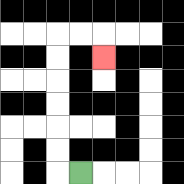{'start': '[3, 7]', 'end': '[4, 2]', 'path_directions': 'L,U,U,U,U,U,U,R,R,D', 'path_coordinates': '[[3, 7], [2, 7], [2, 6], [2, 5], [2, 4], [2, 3], [2, 2], [2, 1], [3, 1], [4, 1], [4, 2]]'}